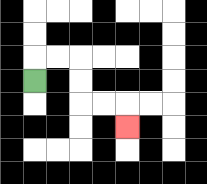{'start': '[1, 3]', 'end': '[5, 5]', 'path_directions': 'U,R,R,D,D,R,R,D', 'path_coordinates': '[[1, 3], [1, 2], [2, 2], [3, 2], [3, 3], [3, 4], [4, 4], [5, 4], [5, 5]]'}